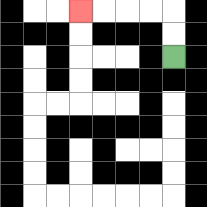{'start': '[7, 2]', 'end': '[3, 0]', 'path_directions': 'U,U,L,L,L,L', 'path_coordinates': '[[7, 2], [7, 1], [7, 0], [6, 0], [5, 0], [4, 0], [3, 0]]'}